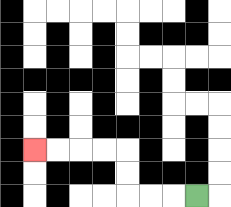{'start': '[8, 8]', 'end': '[1, 6]', 'path_directions': 'L,L,L,U,U,L,L,L,L', 'path_coordinates': '[[8, 8], [7, 8], [6, 8], [5, 8], [5, 7], [5, 6], [4, 6], [3, 6], [2, 6], [1, 6]]'}